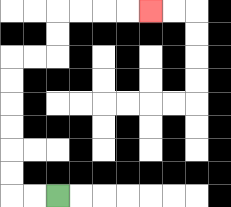{'start': '[2, 8]', 'end': '[6, 0]', 'path_directions': 'L,L,U,U,U,U,U,U,R,R,U,U,R,R,R,R', 'path_coordinates': '[[2, 8], [1, 8], [0, 8], [0, 7], [0, 6], [0, 5], [0, 4], [0, 3], [0, 2], [1, 2], [2, 2], [2, 1], [2, 0], [3, 0], [4, 0], [5, 0], [6, 0]]'}